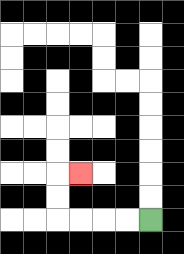{'start': '[6, 9]', 'end': '[3, 7]', 'path_directions': 'L,L,L,L,U,U,R', 'path_coordinates': '[[6, 9], [5, 9], [4, 9], [3, 9], [2, 9], [2, 8], [2, 7], [3, 7]]'}